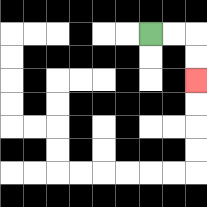{'start': '[6, 1]', 'end': '[8, 3]', 'path_directions': 'R,R,D,D', 'path_coordinates': '[[6, 1], [7, 1], [8, 1], [8, 2], [8, 3]]'}